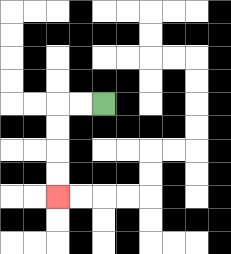{'start': '[4, 4]', 'end': '[2, 8]', 'path_directions': 'L,L,D,D,D,D', 'path_coordinates': '[[4, 4], [3, 4], [2, 4], [2, 5], [2, 6], [2, 7], [2, 8]]'}